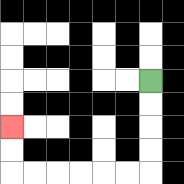{'start': '[6, 3]', 'end': '[0, 5]', 'path_directions': 'D,D,D,D,L,L,L,L,L,L,U,U', 'path_coordinates': '[[6, 3], [6, 4], [6, 5], [6, 6], [6, 7], [5, 7], [4, 7], [3, 7], [2, 7], [1, 7], [0, 7], [0, 6], [0, 5]]'}